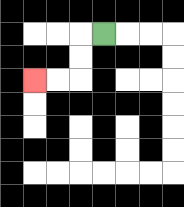{'start': '[4, 1]', 'end': '[1, 3]', 'path_directions': 'L,D,D,L,L', 'path_coordinates': '[[4, 1], [3, 1], [3, 2], [3, 3], [2, 3], [1, 3]]'}